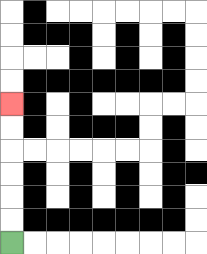{'start': '[0, 10]', 'end': '[0, 4]', 'path_directions': 'U,U,U,U,U,U', 'path_coordinates': '[[0, 10], [0, 9], [0, 8], [0, 7], [0, 6], [0, 5], [0, 4]]'}